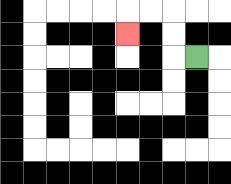{'start': '[8, 2]', 'end': '[5, 1]', 'path_directions': 'L,U,U,L,L,D', 'path_coordinates': '[[8, 2], [7, 2], [7, 1], [7, 0], [6, 0], [5, 0], [5, 1]]'}